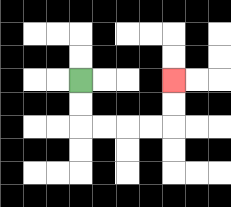{'start': '[3, 3]', 'end': '[7, 3]', 'path_directions': 'D,D,R,R,R,R,U,U', 'path_coordinates': '[[3, 3], [3, 4], [3, 5], [4, 5], [5, 5], [6, 5], [7, 5], [7, 4], [7, 3]]'}